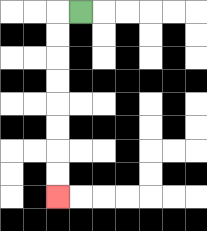{'start': '[3, 0]', 'end': '[2, 8]', 'path_directions': 'L,D,D,D,D,D,D,D,D', 'path_coordinates': '[[3, 0], [2, 0], [2, 1], [2, 2], [2, 3], [2, 4], [2, 5], [2, 6], [2, 7], [2, 8]]'}